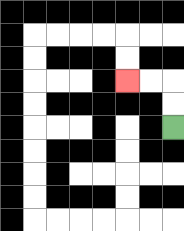{'start': '[7, 5]', 'end': '[5, 3]', 'path_directions': 'U,U,L,L', 'path_coordinates': '[[7, 5], [7, 4], [7, 3], [6, 3], [5, 3]]'}